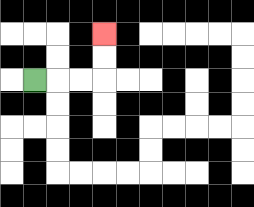{'start': '[1, 3]', 'end': '[4, 1]', 'path_directions': 'R,R,R,U,U', 'path_coordinates': '[[1, 3], [2, 3], [3, 3], [4, 3], [4, 2], [4, 1]]'}